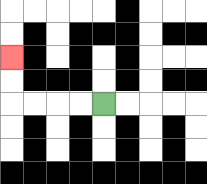{'start': '[4, 4]', 'end': '[0, 2]', 'path_directions': 'L,L,L,L,U,U', 'path_coordinates': '[[4, 4], [3, 4], [2, 4], [1, 4], [0, 4], [0, 3], [0, 2]]'}